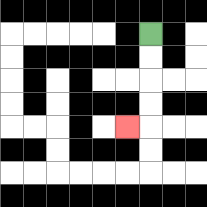{'start': '[6, 1]', 'end': '[5, 5]', 'path_directions': 'D,D,D,D,L', 'path_coordinates': '[[6, 1], [6, 2], [6, 3], [6, 4], [6, 5], [5, 5]]'}